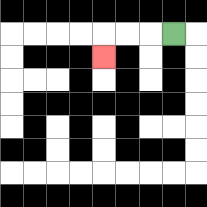{'start': '[7, 1]', 'end': '[4, 2]', 'path_directions': 'L,L,L,D', 'path_coordinates': '[[7, 1], [6, 1], [5, 1], [4, 1], [4, 2]]'}